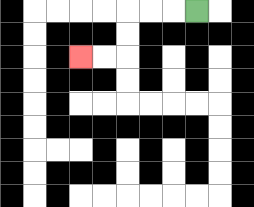{'start': '[8, 0]', 'end': '[3, 2]', 'path_directions': 'L,L,L,D,D,L,L', 'path_coordinates': '[[8, 0], [7, 0], [6, 0], [5, 0], [5, 1], [5, 2], [4, 2], [3, 2]]'}